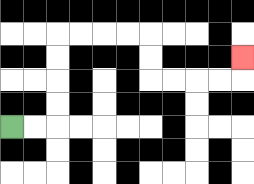{'start': '[0, 5]', 'end': '[10, 2]', 'path_directions': 'R,R,U,U,U,U,R,R,R,R,D,D,R,R,R,R,U', 'path_coordinates': '[[0, 5], [1, 5], [2, 5], [2, 4], [2, 3], [2, 2], [2, 1], [3, 1], [4, 1], [5, 1], [6, 1], [6, 2], [6, 3], [7, 3], [8, 3], [9, 3], [10, 3], [10, 2]]'}